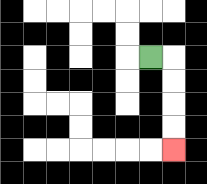{'start': '[6, 2]', 'end': '[7, 6]', 'path_directions': 'R,D,D,D,D', 'path_coordinates': '[[6, 2], [7, 2], [7, 3], [7, 4], [7, 5], [7, 6]]'}